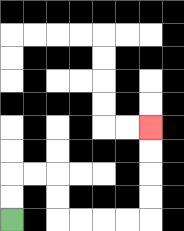{'start': '[0, 9]', 'end': '[6, 5]', 'path_directions': 'U,U,R,R,D,D,R,R,R,R,U,U,U,U', 'path_coordinates': '[[0, 9], [0, 8], [0, 7], [1, 7], [2, 7], [2, 8], [2, 9], [3, 9], [4, 9], [5, 9], [6, 9], [6, 8], [6, 7], [6, 6], [6, 5]]'}